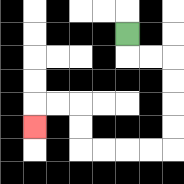{'start': '[5, 1]', 'end': '[1, 5]', 'path_directions': 'D,R,R,D,D,D,D,L,L,L,L,U,U,L,L,D', 'path_coordinates': '[[5, 1], [5, 2], [6, 2], [7, 2], [7, 3], [7, 4], [7, 5], [7, 6], [6, 6], [5, 6], [4, 6], [3, 6], [3, 5], [3, 4], [2, 4], [1, 4], [1, 5]]'}